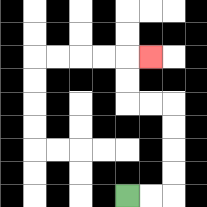{'start': '[5, 8]', 'end': '[6, 2]', 'path_directions': 'R,R,U,U,U,U,L,L,U,U,R', 'path_coordinates': '[[5, 8], [6, 8], [7, 8], [7, 7], [7, 6], [7, 5], [7, 4], [6, 4], [5, 4], [5, 3], [5, 2], [6, 2]]'}